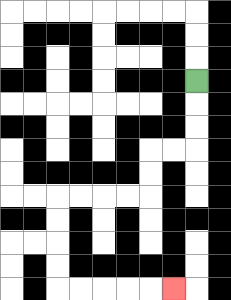{'start': '[8, 3]', 'end': '[7, 12]', 'path_directions': 'D,D,D,L,L,D,D,L,L,L,L,D,D,D,D,R,R,R,R,R', 'path_coordinates': '[[8, 3], [8, 4], [8, 5], [8, 6], [7, 6], [6, 6], [6, 7], [6, 8], [5, 8], [4, 8], [3, 8], [2, 8], [2, 9], [2, 10], [2, 11], [2, 12], [3, 12], [4, 12], [5, 12], [6, 12], [7, 12]]'}